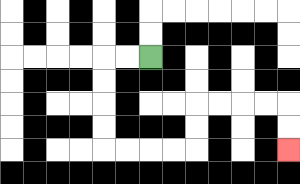{'start': '[6, 2]', 'end': '[12, 6]', 'path_directions': 'L,L,D,D,D,D,R,R,R,R,U,U,R,R,R,R,D,D', 'path_coordinates': '[[6, 2], [5, 2], [4, 2], [4, 3], [4, 4], [4, 5], [4, 6], [5, 6], [6, 6], [7, 6], [8, 6], [8, 5], [8, 4], [9, 4], [10, 4], [11, 4], [12, 4], [12, 5], [12, 6]]'}